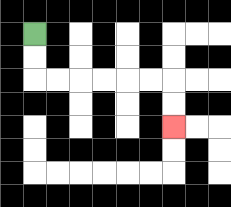{'start': '[1, 1]', 'end': '[7, 5]', 'path_directions': 'D,D,R,R,R,R,R,R,D,D', 'path_coordinates': '[[1, 1], [1, 2], [1, 3], [2, 3], [3, 3], [4, 3], [5, 3], [6, 3], [7, 3], [7, 4], [7, 5]]'}